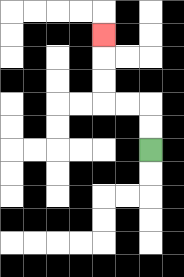{'start': '[6, 6]', 'end': '[4, 1]', 'path_directions': 'U,U,L,L,U,U,U', 'path_coordinates': '[[6, 6], [6, 5], [6, 4], [5, 4], [4, 4], [4, 3], [4, 2], [4, 1]]'}